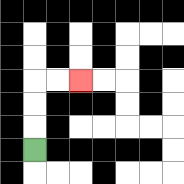{'start': '[1, 6]', 'end': '[3, 3]', 'path_directions': 'U,U,U,R,R', 'path_coordinates': '[[1, 6], [1, 5], [1, 4], [1, 3], [2, 3], [3, 3]]'}